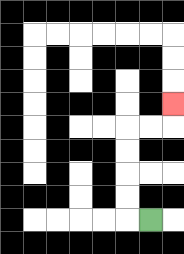{'start': '[6, 9]', 'end': '[7, 4]', 'path_directions': 'L,U,U,U,U,R,R,U', 'path_coordinates': '[[6, 9], [5, 9], [5, 8], [5, 7], [5, 6], [5, 5], [6, 5], [7, 5], [7, 4]]'}